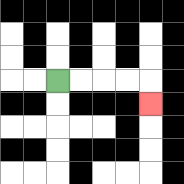{'start': '[2, 3]', 'end': '[6, 4]', 'path_directions': 'R,R,R,R,D', 'path_coordinates': '[[2, 3], [3, 3], [4, 3], [5, 3], [6, 3], [6, 4]]'}